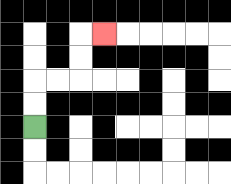{'start': '[1, 5]', 'end': '[4, 1]', 'path_directions': 'U,U,R,R,U,U,R', 'path_coordinates': '[[1, 5], [1, 4], [1, 3], [2, 3], [3, 3], [3, 2], [3, 1], [4, 1]]'}